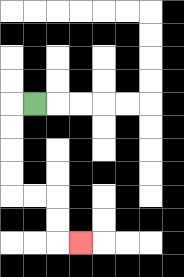{'start': '[1, 4]', 'end': '[3, 10]', 'path_directions': 'L,D,D,D,D,R,R,D,D,R', 'path_coordinates': '[[1, 4], [0, 4], [0, 5], [0, 6], [0, 7], [0, 8], [1, 8], [2, 8], [2, 9], [2, 10], [3, 10]]'}